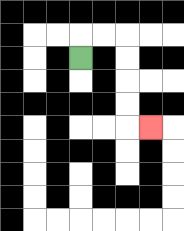{'start': '[3, 2]', 'end': '[6, 5]', 'path_directions': 'U,R,R,D,D,D,D,R', 'path_coordinates': '[[3, 2], [3, 1], [4, 1], [5, 1], [5, 2], [5, 3], [5, 4], [5, 5], [6, 5]]'}